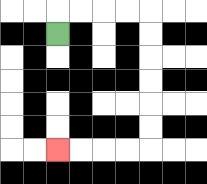{'start': '[2, 1]', 'end': '[2, 6]', 'path_directions': 'U,R,R,R,R,D,D,D,D,D,D,L,L,L,L', 'path_coordinates': '[[2, 1], [2, 0], [3, 0], [4, 0], [5, 0], [6, 0], [6, 1], [6, 2], [6, 3], [6, 4], [6, 5], [6, 6], [5, 6], [4, 6], [3, 6], [2, 6]]'}